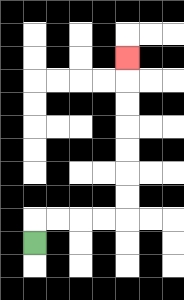{'start': '[1, 10]', 'end': '[5, 2]', 'path_directions': 'U,R,R,R,R,U,U,U,U,U,U,U', 'path_coordinates': '[[1, 10], [1, 9], [2, 9], [3, 9], [4, 9], [5, 9], [5, 8], [5, 7], [5, 6], [5, 5], [5, 4], [5, 3], [5, 2]]'}